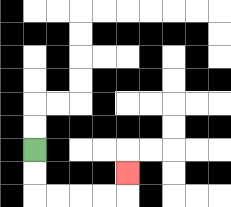{'start': '[1, 6]', 'end': '[5, 7]', 'path_directions': 'D,D,R,R,R,R,U', 'path_coordinates': '[[1, 6], [1, 7], [1, 8], [2, 8], [3, 8], [4, 8], [5, 8], [5, 7]]'}